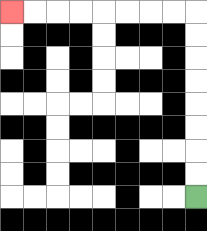{'start': '[8, 8]', 'end': '[0, 0]', 'path_directions': 'U,U,U,U,U,U,U,U,L,L,L,L,L,L,L,L', 'path_coordinates': '[[8, 8], [8, 7], [8, 6], [8, 5], [8, 4], [8, 3], [8, 2], [8, 1], [8, 0], [7, 0], [6, 0], [5, 0], [4, 0], [3, 0], [2, 0], [1, 0], [0, 0]]'}